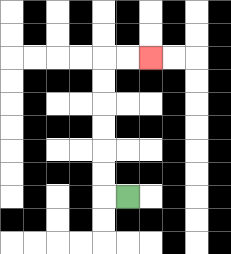{'start': '[5, 8]', 'end': '[6, 2]', 'path_directions': 'L,U,U,U,U,U,U,R,R', 'path_coordinates': '[[5, 8], [4, 8], [4, 7], [4, 6], [4, 5], [4, 4], [4, 3], [4, 2], [5, 2], [6, 2]]'}